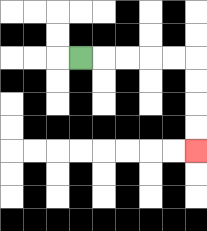{'start': '[3, 2]', 'end': '[8, 6]', 'path_directions': 'R,R,R,R,R,D,D,D,D', 'path_coordinates': '[[3, 2], [4, 2], [5, 2], [6, 2], [7, 2], [8, 2], [8, 3], [8, 4], [8, 5], [8, 6]]'}